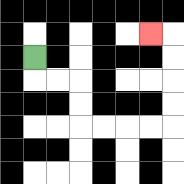{'start': '[1, 2]', 'end': '[6, 1]', 'path_directions': 'D,R,R,D,D,R,R,R,R,U,U,U,U,L', 'path_coordinates': '[[1, 2], [1, 3], [2, 3], [3, 3], [3, 4], [3, 5], [4, 5], [5, 5], [6, 5], [7, 5], [7, 4], [7, 3], [7, 2], [7, 1], [6, 1]]'}